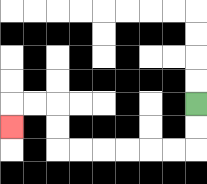{'start': '[8, 4]', 'end': '[0, 5]', 'path_directions': 'D,D,L,L,L,L,L,L,U,U,L,L,D', 'path_coordinates': '[[8, 4], [8, 5], [8, 6], [7, 6], [6, 6], [5, 6], [4, 6], [3, 6], [2, 6], [2, 5], [2, 4], [1, 4], [0, 4], [0, 5]]'}